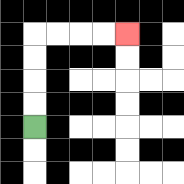{'start': '[1, 5]', 'end': '[5, 1]', 'path_directions': 'U,U,U,U,R,R,R,R', 'path_coordinates': '[[1, 5], [1, 4], [1, 3], [1, 2], [1, 1], [2, 1], [3, 1], [4, 1], [5, 1]]'}